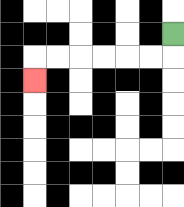{'start': '[7, 1]', 'end': '[1, 3]', 'path_directions': 'D,L,L,L,L,L,L,D', 'path_coordinates': '[[7, 1], [7, 2], [6, 2], [5, 2], [4, 2], [3, 2], [2, 2], [1, 2], [1, 3]]'}